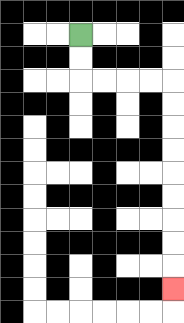{'start': '[3, 1]', 'end': '[7, 12]', 'path_directions': 'D,D,R,R,R,R,D,D,D,D,D,D,D,D,D', 'path_coordinates': '[[3, 1], [3, 2], [3, 3], [4, 3], [5, 3], [6, 3], [7, 3], [7, 4], [7, 5], [7, 6], [7, 7], [7, 8], [7, 9], [7, 10], [7, 11], [7, 12]]'}